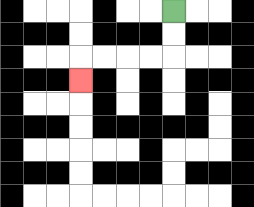{'start': '[7, 0]', 'end': '[3, 3]', 'path_directions': 'D,D,L,L,L,L,D', 'path_coordinates': '[[7, 0], [7, 1], [7, 2], [6, 2], [5, 2], [4, 2], [3, 2], [3, 3]]'}